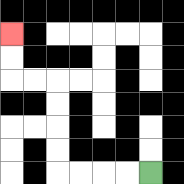{'start': '[6, 7]', 'end': '[0, 1]', 'path_directions': 'L,L,L,L,U,U,U,U,L,L,U,U', 'path_coordinates': '[[6, 7], [5, 7], [4, 7], [3, 7], [2, 7], [2, 6], [2, 5], [2, 4], [2, 3], [1, 3], [0, 3], [0, 2], [0, 1]]'}